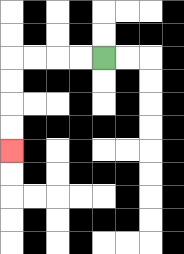{'start': '[4, 2]', 'end': '[0, 6]', 'path_directions': 'L,L,L,L,D,D,D,D', 'path_coordinates': '[[4, 2], [3, 2], [2, 2], [1, 2], [0, 2], [0, 3], [0, 4], [0, 5], [0, 6]]'}